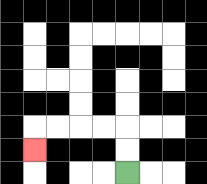{'start': '[5, 7]', 'end': '[1, 6]', 'path_directions': 'U,U,L,L,L,L,D', 'path_coordinates': '[[5, 7], [5, 6], [5, 5], [4, 5], [3, 5], [2, 5], [1, 5], [1, 6]]'}